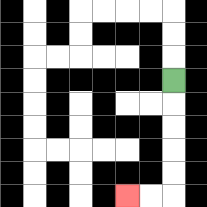{'start': '[7, 3]', 'end': '[5, 8]', 'path_directions': 'D,D,D,D,D,L,L', 'path_coordinates': '[[7, 3], [7, 4], [7, 5], [7, 6], [7, 7], [7, 8], [6, 8], [5, 8]]'}